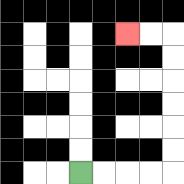{'start': '[3, 7]', 'end': '[5, 1]', 'path_directions': 'R,R,R,R,U,U,U,U,U,U,L,L', 'path_coordinates': '[[3, 7], [4, 7], [5, 7], [6, 7], [7, 7], [7, 6], [7, 5], [7, 4], [7, 3], [7, 2], [7, 1], [6, 1], [5, 1]]'}